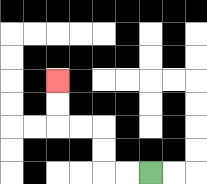{'start': '[6, 7]', 'end': '[2, 3]', 'path_directions': 'L,L,U,U,L,L,U,U', 'path_coordinates': '[[6, 7], [5, 7], [4, 7], [4, 6], [4, 5], [3, 5], [2, 5], [2, 4], [2, 3]]'}